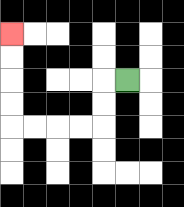{'start': '[5, 3]', 'end': '[0, 1]', 'path_directions': 'L,D,D,L,L,L,L,U,U,U,U', 'path_coordinates': '[[5, 3], [4, 3], [4, 4], [4, 5], [3, 5], [2, 5], [1, 5], [0, 5], [0, 4], [0, 3], [0, 2], [0, 1]]'}